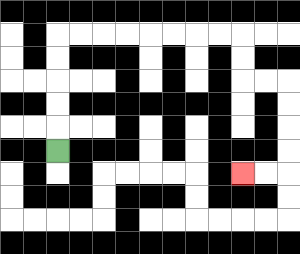{'start': '[2, 6]', 'end': '[10, 7]', 'path_directions': 'U,U,U,U,U,R,R,R,R,R,R,R,R,D,D,R,R,D,D,D,D,L,L', 'path_coordinates': '[[2, 6], [2, 5], [2, 4], [2, 3], [2, 2], [2, 1], [3, 1], [4, 1], [5, 1], [6, 1], [7, 1], [8, 1], [9, 1], [10, 1], [10, 2], [10, 3], [11, 3], [12, 3], [12, 4], [12, 5], [12, 6], [12, 7], [11, 7], [10, 7]]'}